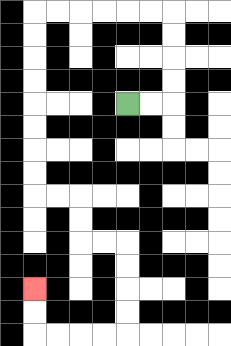{'start': '[5, 4]', 'end': '[1, 12]', 'path_directions': 'R,R,U,U,U,U,L,L,L,L,L,L,D,D,D,D,D,D,D,D,R,R,D,D,R,R,D,D,D,D,L,L,L,L,U,U', 'path_coordinates': '[[5, 4], [6, 4], [7, 4], [7, 3], [7, 2], [7, 1], [7, 0], [6, 0], [5, 0], [4, 0], [3, 0], [2, 0], [1, 0], [1, 1], [1, 2], [1, 3], [1, 4], [1, 5], [1, 6], [1, 7], [1, 8], [2, 8], [3, 8], [3, 9], [3, 10], [4, 10], [5, 10], [5, 11], [5, 12], [5, 13], [5, 14], [4, 14], [3, 14], [2, 14], [1, 14], [1, 13], [1, 12]]'}